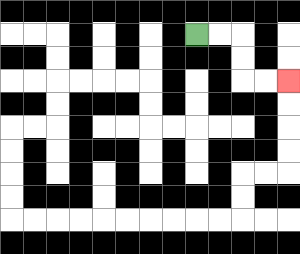{'start': '[8, 1]', 'end': '[12, 3]', 'path_directions': 'R,R,D,D,R,R', 'path_coordinates': '[[8, 1], [9, 1], [10, 1], [10, 2], [10, 3], [11, 3], [12, 3]]'}